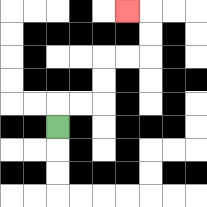{'start': '[2, 5]', 'end': '[5, 0]', 'path_directions': 'U,R,R,U,U,R,R,U,U,L', 'path_coordinates': '[[2, 5], [2, 4], [3, 4], [4, 4], [4, 3], [4, 2], [5, 2], [6, 2], [6, 1], [6, 0], [5, 0]]'}